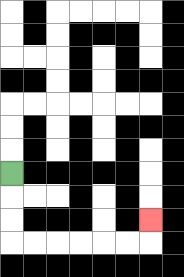{'start': '[0, 7]', 'end': '[6, 9]', 'path_directions': 'D,D,D,R,R,R,R,R,R,U', 'path_coordinates': '[[0, 7], [0, 8], [0, 9], [0, 10], [1, 10], [2, 10], [3, 10], [4, 10], [5, 10], [6, 10], [6, 9]]'}